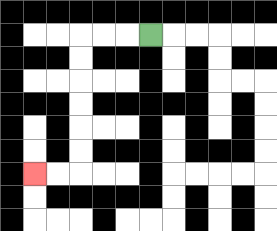{'start': '[6, 1]', 'end': '[1, 7]', 'path_directions': 'L,L,L,D,D,D,D,D,D,L,L', 'path_coordinates': '[[6, 1], [5, 1], [4, 1], [3, 1], [3, 2], [3, 3], [3, 4], [3, 5], [3, 6], [3, 7], [2, 7], [1, 7]]'}